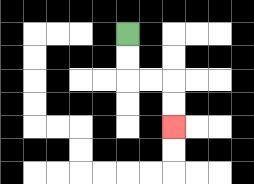{'start': '[5, 1]', 'end': '[7, 5]', 'path_directions': 'D,D,R,R,D,D', 'path_coordinates': '[[5, 1], [5, 2], [5, 3], [6, 3], [7, 3], [7, 4], [7, 5]]'}